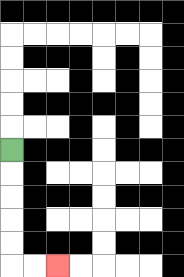{'start': '[0, 6]', 'end': '[2, 11]', 'path_directions': 'D,D,D,D,D,R,R', 'path_coordinates': '[[0, 6], [0, 7], [0, 8], [0, 9], [0, 10], [0, 11], [1, 11], [2, 11]]'}